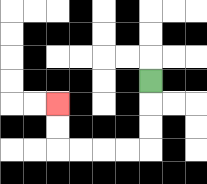{'start': '[6, 3]', 'end': '[2, 4]', 'path_directions': 'D,D,D,L,L,L,L,U,U', 'path_coordinates': '[[6, 3], [6, 4], [6, 5], [6, 6], [5, 6], [4, 6], [3, 6], [2, 6], [2, 5], [2, 4]]'}